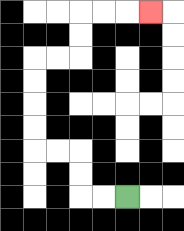{'start': '[5, 8]', 'end': '[6, 0]', 'path_directions': 'L,L,U,U,L,L,U,U,U,U,R,R,U,U,R,R,R', 'path_coordinates': '[[5, 8], [4, 8], [3, 8], [3, 7], [3, 6], [2, 6], [1, 6], [1, 5], [1, 4], [1, 3], [1, 2], [2, 2], [3, 2], [3, 1], [3, 0], [4, 0], [5, 0], [6, 0]]'}